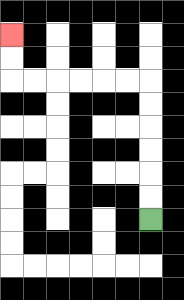{'start': '[6, 9]', 'end': '[0, 1]', 'path_directions': 'U,U,U,U,U,U,L,L,L,L,L,L,U,U', 'path_coordinates': '[[6, 9], [6, 8], [6, 7], [6, 6], [6, 5], [6, 4], [6, 3], [5, 3], [4, 3], [3, 3], [2, 3], [1, 3], [0, 3], [0, 2], [0, 1]]'}